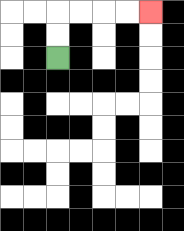{'start': '[2, 2]', 'end': '[6, 0]', 'path_directions': 'U,U,R,R,R,R', 'path_coordinates': '[[2, 2], [2, 1], [2, 0], [3, 0], [4, 0], [5, 0], [6, 0]]'}